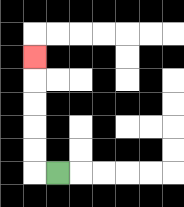{'start': '[2, 7]', 'end': '[1, 2]', 'path_directions': 'L,U,U,U,U,U', 'path_coordinates': '[[2, 7], [1, 7], [1, 6], [1, 5], [1, 4], [1, 3], [1, 2]]'}